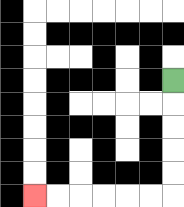{'start': '[7, 3]', 'end': '[1, 8]', 'path_directions': 'D,D,D,D,D,L,L,L,L,L,L', 'path_coordinates': '[[7, 3], [7, 4], [7, 5], [7, 6], [7, 7], [7, 8], [6, 8], [5, 8], [4, 8], [3, 8], [2, 8], [1, 8]]'}